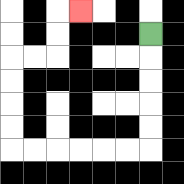{'start': '[6, 1]', 'end': '[3, 0]', 'path_directions': 'D,D,D,D,D,L,L,L,L,L,L,U,U,U,U,R,R,U,U,R', 'path_coordinates': '[[6, 1], [6, 2], [6, 3], [6, 4], [6, 5], [6, 6], [5, 6], [4, 6], [3, 6], [2, 6], [1, 6], [0, 6], [0, 5], [0, 4], [0, 3], [0, 2], [1, 2], [2, 2], [2, 1], [2, 0], [3, 0]]'}